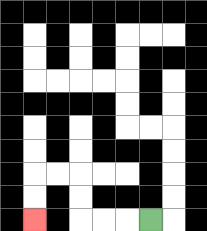{'start': '[6, 9]', 'end': '[1, 9]', 'path_directions': 'L,L,L,U,U,L,L,D,D', 'path_coordinates': '[[6, 9], [5, 9], [4, 9], [3, 9], [3, 8], [3, 7], [2, 7], [1, 7], [1, 8], [1, 9]]'}